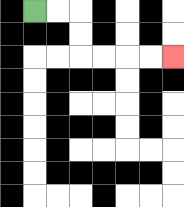{'start': '[1, 0]', 'end': '[7, 2]', 'path_directions': 'R,R,D,D,R,R,R,R', 'path_coordinates': '[[1, 0], [2, 0], [3, 0], [3, 1], [3, 2], [4, 2], [5, 2], [6, 2], [7, 2]]'}